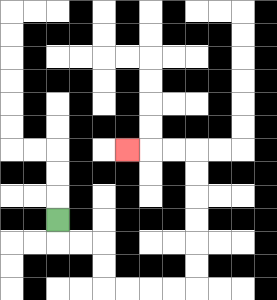{'start': '[2, 9]', 'end': '[5, 6]', 'path_directions': 'D,R,R,D,D,R,R,R,R,U,U,U,U,U,U,L,L,L', 'path_coordinates': '[[2, 9], [2, 10], [3, 10], [4, 10], [4, 11], [4, 12], [5, 12], [6, 12], [7, 12], [8, 12], [8, 11], [8, 10], [8, 9], [8, 8], [8, 7], [8, 6], [7, 6], [6, 6], [5, 6]]'}